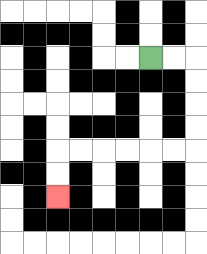{'start': '[6, 2]', 'end': '[2, 8]', 'path_directions': 'R,R,D,D,D,D,L,L,L,L,L,L,D,D', 'path_coordinates': '[[6, 2], [7, 2], [8, 2], [8, 3], [8, 4], [8, 5], [8, 6], [7, 6], [6, 6], [5, 6], [4, 6], [3, 6], [2, 6], [2, 7], [2, 8]]'}